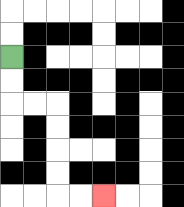{'start': '[0, 2]', 'end': '[4, 8]', 'path_directions': 'D,D,R,R,D,D,D,D,R,R', 'path_coordinates': '[[0, 2], [0, 3], [0, 4], [1, 4], [2, 4], [2, 5], [2, 6], [2, 7], [2, 8], [3, 8], [4, 8]]'}